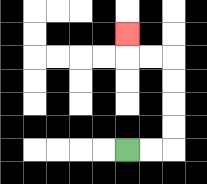{'start': '[5, 6]', 'end': '[5, 1]', 'path_directions': 'R,R,U,U,U,U,L,L,U', 'path_coordinates': '[[5, 6], [6, 6], [7, 6], [7, 5], [7, 4], [7, 3], [7, 2], [6, 2], [5, 2], [5, 1]]'}